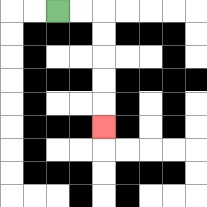{'start': '[2, 0]', 'end': '[4, 5]', 'path_directions': 'R,R,D,D,D,D,D', 'path_coordinates': '[[2, 0], [3, 0], [4, 0], [4, 1], [4, 2], [4, 3], [4, 4], [4, 5]]'}